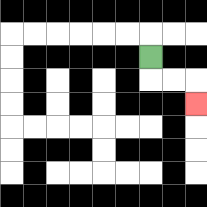{'start': '[6, 2]', 'end': '[8, 4]', 'path_directions': 'D,R,R,D', 'path_coordinates': '[[6, 2], [6, 3], [7, 3], [8, 3], [8, 4]]'}